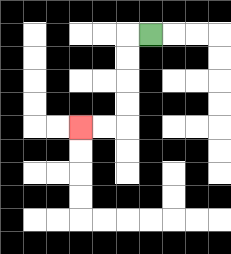{'start': '[6, 1]', 'end': '[3, 5]', 'path_directions': 'L,D,D,D,D,L,L', 'path_coordinates': '[[6, 1], [5, 1], [5, 2], [5, 3], [5, 4], [5, 5], [4, 5], [3, 5]]'}